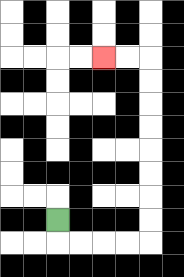{'start': '[2, 9]', 'end': '[4, 2]', 'path_directions': 'D,R,R,R,R,U,U,U,U,U,U,U,U,L,L', 'path_coordinates': '[[2, 9], [2, 10], [3, 10], [4, 10], [5, 10], [6, 10], [6, 9], [6, 8], [6, 7], [6, 6], [6, 5], [6, 4], [6, 3], [6, 2], [5, 2], [4, 2]]'}